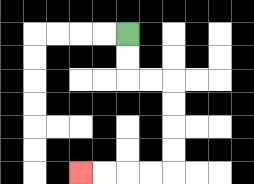{'start': '[5, 1]', 'end': '[3, 7]', 'path_directions': 'D,D,R,R,D,D,D,D,L,L,L,L', 'path_coordinates': '[[5, 1], [5, 2], [5, 3], [6, 3], [7, 3], [7, 4], [7, 5], [7, 6], [7, 7], [6, 7], [5, 7], [4, 7], [3, 7]]'}